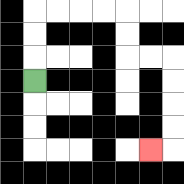{'start': '[1, 3]', 'end': '[6, 6]', 'path_directions': 'U,U,U,R,R,R,R,D,D,R,R,D,D,D,D,L', 'path_coordinates': '[[1, 3], [1, 2], [1, 1], [1, 0], [2, 0], [3, 0], [4, 0], [5, 0], [5, 1], [5, 2], [6, 2], [7, 2], [7, 3], [7, 4], [7, 5], [7, 6], [6, 6]]'}